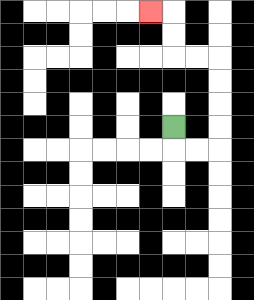{'start': '[7, 5]', 'end': '[6, 0]', 'path_directions': 'D,R,R,U,U,U,U,L,L,U,U,L', 'path_coordinates': '[[7, 5], [7, 6], [8, 6], [9, 6], [9, 5], [9, 4], [9, 3], [9, 2], [8, 2], [7, 2], [7, 1], [7, 0], [6, 0]]'}